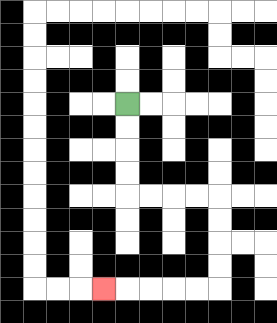{'start': '[5, 4]', 'end': '[4, 12]', 'path_directions': 'D,D,D,D,R,R,R,R,D,D,D,D,L,L,L,L,L', 'path_coordinates': '[[5, 4], [5, 5], [5, 6], [5, 7], [5, 8], [6, 8], [7, 8], [8, 8], [9, 8], [9, 9], [9, 10], [9, 11], [9, 12], [8, 12], [7, 12], [6, 12], [5, 12], [4, 12]]'}